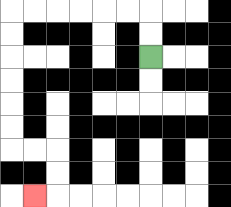{'start': '[6, 2]', 'end': '[1, 8]', 'path_directions': 'U,U,L,L,L,L,L,L,D,D,D,D,D,D,R,R,D,D,L', 'path_coordinates': '[[6, 2], [6, 1], [6, 0], [5, 0], [4, 0], [3, 0], [2, 0], [1, 0], [0, 0], [0, 1], [0, 2], [0, 3], [0, 4], [0, 5], [0, 6], [1, 6], [2, 6], [2, 7], [2, 8], [1, 8]]'}